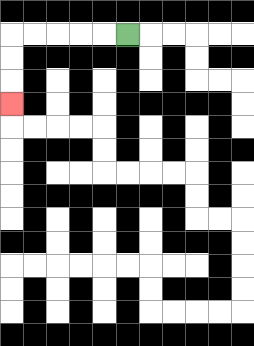{'start': '[5, 1]', 'end': '[0, 4]', 'path_directions': 'L,L,L,L,L,D,D,D', 'path_coordinates': '[[5, 1], [4, 1], [3, 1], [2, 1], [1, 1], [0, 1], [0, 2], [0, 3], [0, 4]]'}